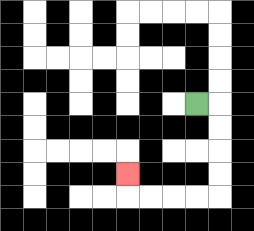{'start': '[8, 4]', 'end': '[5, 7]', 'path_directions': 'R,D,D,D,D,L,L,L,L,U', 'path_coordinates': '[[8, 4], [9, 4], [9, 5], [9, 6], [9, 7], [9, 8], [8, 8], [7, 8], [6, 8], [5, 8], [5, 7]]'}